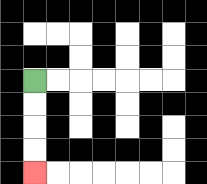{'start': '[1, 3]', 'end': '[1, 7]', 'path_directions': 'D,D,D,D', 'path_coordinates': '[[1, 3], [1, 4], [1, 5], [1, 6], [1, 7]]'}